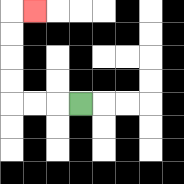{'start': '[3, 4]', 'end': '[1, 0]', 'path_directions': 'L,L,L,U,U,U,U,R', 'path_coordinates': '[[3, 4], [2, 4], [1, 4], [0, 4], [0, 3], [0, 2], [0, 1], [0, 0], [1, 0]]'}